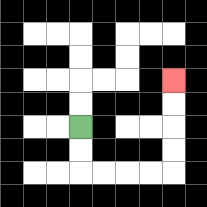{'start': '[3, 5]', 'end': '[7, 3]', 'path_directions': 'D,D,R,R,R,R,U,U,U,U', 'path_coordinates': '[[3, 5], [3, 6], [3, 7], [4, 7], [5, 7], [6, 7], [7, 7], [7, 6], [7, 5], [7, 4], [7, 3]]'}